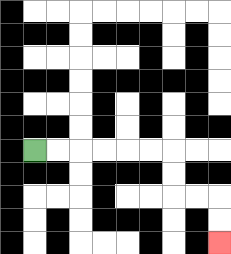{'start': '[1, 6]', 'end': '[9, 10]', 'path_directions': 'R,R,R,R,R,R,D,D,R,R,D,D', 'path_coordinates': '[[1, 6], [2, 6], [3, 6], [4, 6], [5, 6], [6, 6], [7, 6], [7, 7], [7, 8], [8, 8], [9, 8], [9, 9], [9, 10]]'}